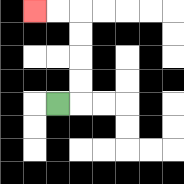{'start': '[2, 4]', 'end': '[1, 0]', 'path_directions': 'R,U,U,U,U,L,L', 'path_coordinates': '[[2, 4], [3, 4], [3, 3], [3, 2], [3, 1], [3, 0], [2, 0], [1, 0]]'}